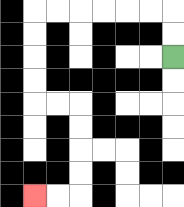{'start': '[7, 2]', 'end': '[1, 8]', 'path_directions': 'U,U,L,L,L,L,L,L,D,D,D,D,R,R,D,D,D,D,L,L', 'path_coordinates': '[[7, 2], [7, 1], [7, 0], [6, 0], [5, 0], [4, 0], [3, 0], [2, 0], [1, 0], [1, 1], [1, 2], [1, 3], [1, 4], [2, 4], [3, 4], [3, 5], [3, 6], [3, 7], [3, 8], [2, 8], [1, 8]]'}